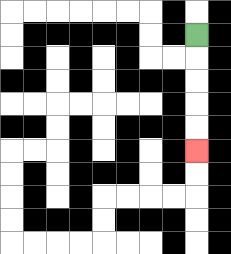{'start': '[8, 1]', 'end': '[8, 6]', 'path_directions': 'D,D,D,D,D', 'path_coordinates': '[[8, 1], [8, 2], [8, 3], [8, 4], [8, 5], [8, 6]]'}